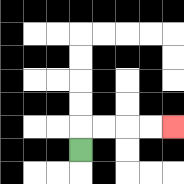{'start': '[3, 6]', 'end': '[7, 5]', 'path_directions': 'U,R,R,R,R', 'path_coordinates': '[[3, 6], [3, 5], [4, 5], [5, 5], [6, 5], [7, 5]]'}